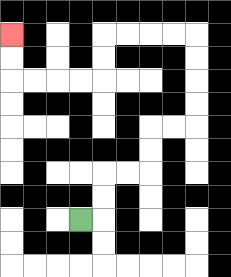{'start': '[3, 9]', 'end': '[0, 1]', 'path_directions': 'R,U,U,R,R,U,U,R,R,U,U,U,U,L,L,L,L,D,D,L,L,L,L,U,U', 'path_coordinates': '[[3, 9], [4, 9], [4, 8], [4, 7], [5, 7], [6, 7], [6, 6], [6, 5], [7, 5], [8, 5], [8, 4], [8, 3], [8, 2], [8, 1], [7, 1], [6, 1], [5, 1], [4, 1], [4, 2], [4, 3], [3, 3], [2, 3], [1, 3], [0, 3], [0, 2], [0, 1]]'}